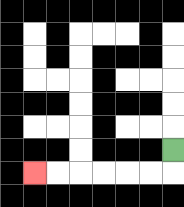{'start': '[7, 6]', 'end': '[1, 7]', 'path_directions': 'D,L,L,L,L,L,L', 'path_coordinates': '[[7, 6], [7, 7], [6, 7], [5, 7], [4, 7], [3, 7], [2, 7], [1, 7]]'}